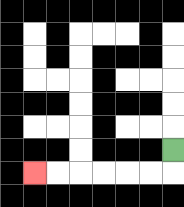{'start': '[7, 6]', 'end': '[1, 7]', 'path_directions': 'D,L,L,L,L,L,L', 'path_coordinates': '[[7, 6], [7, 7], [6, 7], [5, 7], [4, 7], [3, 7], [2, 7], [1, 7]]'}